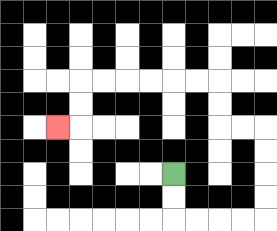{'start': '[7, 7]', 'end': '[2, 5]', 'path_directions': 'D,D,R,R,R,R,U,U,U,U,L,L,U,U,L,L,L,L,L,L,D,D,L', 'path_coordinates': '[[7, 7], [7, 8], [7, 9], [8, 9], [9, 9], [10, 9], [11, 9], [11, 8], [11, 7], [11, 6], [11, 5], [10, 5], [9, 5], [9, 4], [9, 3], [8, 3], [7, 3], [6, 3], [5, 3], [4, 3], [3, 3], [3, 4], [3, 5], [2, 5]]'}